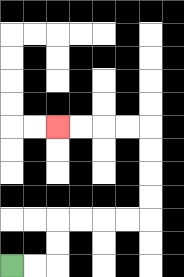{'start': '[0, 11]', 'end': '[2, 5]', 'path_directions': 'R,R,U,U,R,R,R,R,U,U,U,U,L,L,L,L', 'path_coordinates': '[[0, 11], [1, 11], [2, 11], [2, 10], [2, 9], [3, 9], [4, 9], [5, 9], [6, 9], [6, 8], [6, 7], [6, 6], [6, 5], [5, 5], [4, 5], [3, 5], [2, 5]]'}